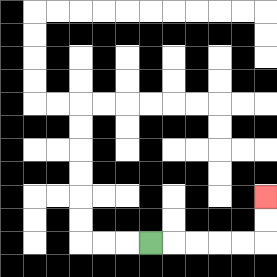{'start': '[6, 10]', 'end': '[11, 8]', 'path_directions': 'R,R,R,R,R,U,U', 'path_coordinates': '[[6, 10], [7, 10], [8, 10], [9, 10], [10, 10], [11, 10], [11, 9], [11, 8]]'}